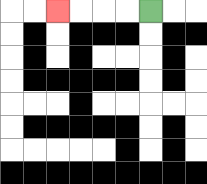{'start': '[6, 0]', 'end': '[2, 0]', 'path_directions': 'L,L,L,L', 'path_coordinates': '[[6, 0], [5, 0], [4, 0], [3, 0], [2, 0]]'}